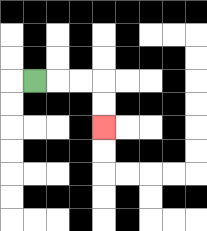{'start': '[1, 3]', 'end': '[4, 5]', 'path_directions': 'R,R,R,D,D', 'path_coordinates': '[[1, 3], [2, 3], [3, 3], [4, 3], [4, 4], [4, 5]]'}